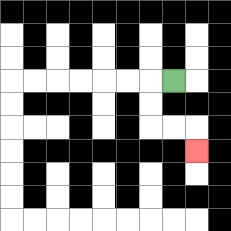{'start': '[7, 3]', 'end': '[8, 6]', 'path_directions': 'L,D,D,R,R,D', 'path_coordinates': '[[7, 3], [6, 3], [6, 4], [6, 5], [7, 5], [8, 5], [8, 6]]'}